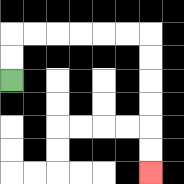{'start': '[0, 3]', 'end': '[6, 7]', 'path_directions': 'U,U,R,R,R,R,R,R,D,D,D,D,D,D', 'path_coordinates': '[[0, 3], [0, 2], [0, 1], [1, 1], [2, 1], [3, 1], [4, 1], [5, 1], [6, 1], [6, 2], [6, 3], [6, 4], [6, 5], [6, 6], [6, 7]]'}